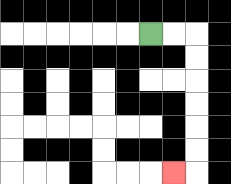{'start': '[6, 1]', 'end': '[7, 7]', 'path_directions': 'R,R,D,D,D,D,D,D,L', 'path_coordinates': '[[6, 1], [7, 1], [8, 1], [8, 2], [8, 3], [8, 4], [8, 5], [8, 6], [8, 7], [7, 7]]'}